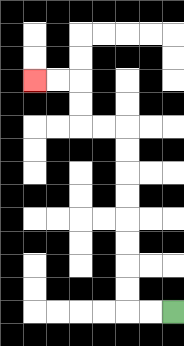{'start': '[7, 13]', 'end': '[1, 3]', 'path_directions': 'L,L,U,U,U,U,U,U,U,U,L,L,U,U,L,L', 'path_coordinates': '[[7, 13], [6, 13], [5, 13], [5, 12], [5, 11], [5, 10], [5, 9], [5, 8], [5, 7], [5, 6], [5, 5], [4, 5], [3, 5], [3, 4], [3, 3], [2, 3], [1, 3]]'}